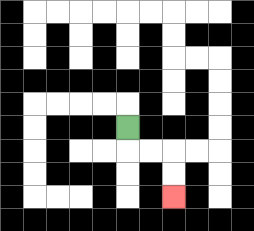{'start': '[5, 5]', 'end': '[7, 8]', 'path_directions': 'D,R,R,D,D', 'path_coordinates': '[[5, 5], [5, 6], [6, 6], [7, 6], [7, 7], [7, 8]]'}